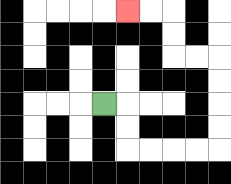{'start': '[4, 4]', 'end': '[5, 0]', 'path_directions': 'R,D,D,R,R,R,R,U,U,U,U,L,L,U,U,L,L', 'path_coordinates': '[[4, 4], [5, 4], [5, 5], [5, 6], [6, 6], [7, 6], [8, 6], [9, 6], [9, 5], [9, 4], [9, 3], [9, 2], [8, 2], [7, 2], [7, 1], [7, 0], [6, 0], [5, 0]]'}